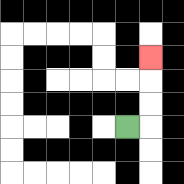{'start': '[5, 5]', 'end': '[6, 2]', 'path_directions': 'R,U,U,U', 'path_coordinates': '[[5, 5], [6, 5], [6, 4], [6, 3], [6, 2]]'}